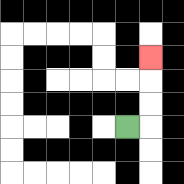{'start': '[5, 5]', 'end': '[6, 2]', 'path_directions': 'R,U,U,U', 'path_coordinates': '[[5, 5], [6, 5], [6, 4], [6, 3], [6, 2]]'}